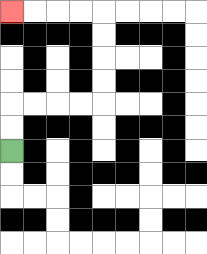{'start': '[0, 6]', 'end': '[0, 0]', 'path_directions': 'U,U,R,R,R,R,U,U,U,U,L,L,L,L', 'path_coordinates': '[[0, 6], [0, 5], [0, 4], [1, 4], [2, 4], [3, 4], [4, 4], [4, 3], [4, 2], [4, 1], [4, 0], [3, 0], [2, 0], [1, 0], [0, 0]]'}